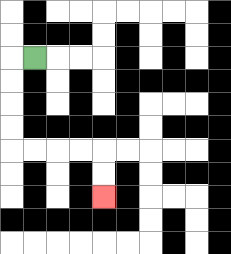{'start': '[1, 2]', 'end': '[4, 8]', 'path_directions': 'L,D,D,D,D,R,R,R,R,D,D', 'path_coordinates': '[[1, 2], [0, 2], [0, 3], [0, 4], [0, 5], [0, 6], [1, 6], [2, 6], [3, 6], [4, 6], [4, 7], [4, 8]]'}